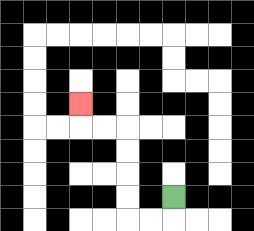{'start': '[7, 8]', 'end': '[3, 4]', 'path_directions': 'D,L,L,U,U,U,U,L,L,U', 'path_coordinates': '[[7, 8], [7, 9], [6, 9], [5, 9], [5, 8], [5, 7], [5, 6], [5, 5], [4, 5], [3, 5], [3, 4]]'}